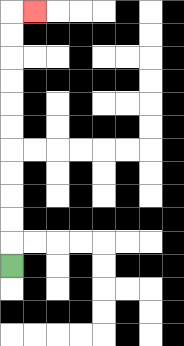{'start': '[0, 11]', 'end': '[1, 0]', 'path_directions': 'U,U,U,U,U,U,U,U,U,U,U,R', 'path_coordinates': '[[0, 11], [0, 10], [0, 9], [0, 8], [0, 7], [0, 6], [0, 5], [0, 4], [0, 3], [0, 2], [0, 1], [0, 0], [1, 0]]'}